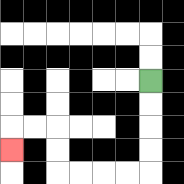{'start': '[6, 3]', 'end': '[0, 6]', 'path_directions': 'D,D,D,D,L,L,L,L,U,U,L,L,D', 'path_coordinates': '[[6, 3], [6, 4], [6, 5], [6, 6], [6, 7], [5, 7], [4, 7], [3, 7], [2, 7], [2, 6], [2, 5], [1, 5], [0, 5], [0, 6]]'}